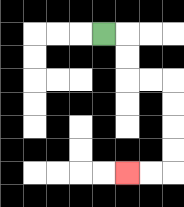{'start': '[4, 1]', 'end': '[5, 7]', 'path_directions': 'R,D,D,R,R,D,D,D,D,L,L', 'path_coordinates': '[[4, 1], [5, 1], [5, 2], [5, 3], [6, 3], [7, 3], [7, 4], [7, 5], [7, 6], [7, 7], [6, 7], [5, 7]]'}